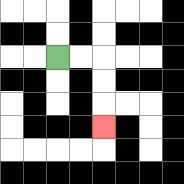{'start': '[2, 2]', 'end': '[4, 5]', 'path_directions': 'R,R,D,D,D', 'path_coordinates': '[[2, 2], [3, 2], [4, 2], [4, 3], [4, 4], [4, 5]]'}